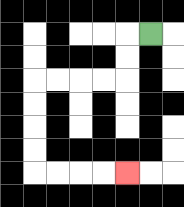{'start': '[6, 1]', 'end': '[5, 7]', 'path_directions': 'L,D,D,L,L,L,L,D,D,D,D,R,R,R,R', 'path_coordinates': '[[6, 1], [5, 1], [5, 2], [5, 3], [4, 3], [3, 3], [2, 3], [1, 3], [1, 4], [1, 5], [1, 6], [1, 7], [2, 7], [3, 7], [4, 7], [5, 7]]'}